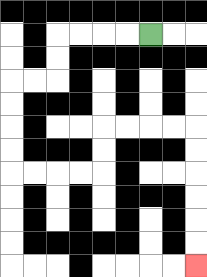{'start': '[6, 1]', 'end': '[8, 11]', 'path_directions': 'L,L,L,L,D,D,L,L,D,D,D,D,R,R,R,R,U,U,R,R,R,R,D,D,D,D,D,D', 'path_coordinates': '[[6, 1], [5, 1], [4, 1], [3, 1], [2, 1], [2, 2], [2, 3], [1, 3], [0, 3], [0, 4], [0, 5], [0, 6], [0, 7], [1, 7], [2, 7], [3, 7], [4, 7], [4, 6], [4, 5], [5, 5], [6, 5], [7, 5], [8, 5], [8, 6], [8, 7], [8, 8], [8, 9], [8, 10], [8, 11]]'}